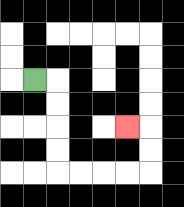{'start': '[1, 3]', 'end': '[5, 5]', 'path_directions': 'R,D,D,D,D,R,R,R,R,U,U,L', 'path_coordinates': '[[1, 3], [2, 3], [2, 4], [2, 5], [2, 6], [2, 7], [3, 7], [4, 7], [5, 7], [6, 7], [6, 6], [6, 5], [5, 5]]'}